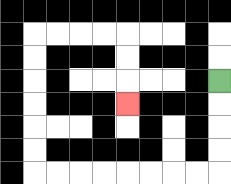{'start': '[9, 3]', 'end': '[5, 4]', 'path_directions': 'D,D,D,D,L,L,L,L,L,L,L,L,U,U,U,U,U,U,R,R,R,R,D,D,D', 'path_coordinates': '[[9, 3], [9, 4], [9, 5], [9, 6], [9, 7], [8, 7], [7, 7], [6, 7], [5, 7], [4, 7], [3, 7], [2, 7], [1, 7], [1, 6], [1, 5], [1, 4], [1, 3], [1, 2], [1, 1], [2, 1], [3, 1], [4, 1], [5, 1], [5, 2], [5, 3], [5, 4]]'}